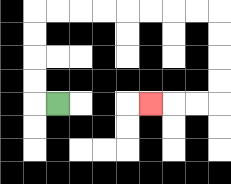{'start': '[2, 4]', 'end': '[6, 4]', 'path_directions': 'L,U,U,U,U,R,R,R,R,R,R,R,R,D,D,D,D,L,L,L', 'path_coordinates': '[[2, 4], [1, 4], [1, 3], [1, 2], [1, 1], [1, 0], [2, 0], [3, 0], [4, 0], [5, 0], [6, 0], [7, 0], [8, 0], [9, 0], [9, 1], [9, 2], [9, 3], [9, 4], [8, 4], [7, 4], [6, 4]]'}